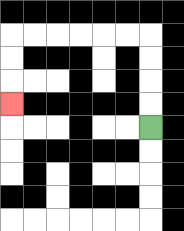{'start': '[6, 5]', 'end': '[0, 4]', 'path_directions': 'U,U,U,U,L,L,L,L,L,L,D,D,D', 'path_coordinates': '[[6, 5], [6, 4], [6, 3], [6, 2], [6, 1], [5, 1], [4, 1], [3, 1], [2, 1], [1, 1], [0, 1], [0, 2], [0, 3], [0, 4]]'}